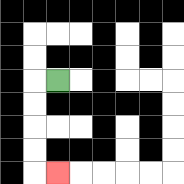{'start': '[2, 3]', 'end': '[2, 7]', 'path_directions': 'L,D,D,D,D,R', 'path_coordinates': '[[2, 3], [1, 3], [1, 4], [1, 5], [1, 6], [1, 7], [2, 7]]'}